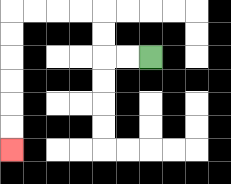{'start': '[6, 2]', 'end': '[0, 6]', 'path_directions': 'L,L,U,U,L,L,L,L,D,D,D,D,D,D', 'path_coordinates': '[[6, 2], [5, 2], [4, 2], [4, 1], [4, 0], [3, 0], [2, 0], [1, 0], [0, 0], [0, 1], [0, 2], [0, 3], [0, 4], [0, 5], [0, 6]]'}